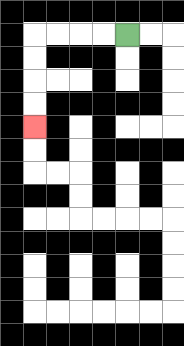{'start': '[5, 1]', 'end': '[1, 5]', 'path_directions': 'L,L,L,L,D,D,D,D', 'path_coordinates': '[[5, 1], [4, 1], [3, 1], [2, 1], [1, 1], [1, 2], [1, 3], [1, 4], [1, 5]]'}